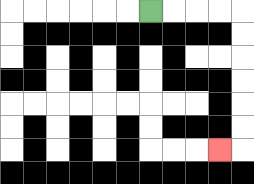{'start': '[6, 0]', 'end': '[9, 6]', 'path_directions': 'R,R,R,R,D,D,D,D,D,D,L', 'path_coordinates': '[[6, 0], [7, 0], [8, 0], [9, 0], [10, 0], [10, 1], [10, 2], [10, 3], [10, 4], [10, 5], [10, 6], [9, 6]]'}